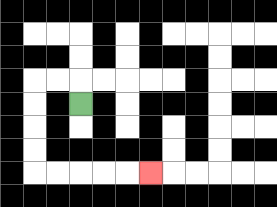{'start': '[3, 4]', 'end': '[6, 7]', 'path_directions': 'U,L,L,D,D,D,D,R,R,R,R,R', 'path_coordinates': '[[3, 4], [3, 3], [2, 3], [1, 3], [1, 4], [1, 5], [1, 6], [1, 7], [2, 7], [3, 7], [4, 7], [5, 7], [6, 7]]'}